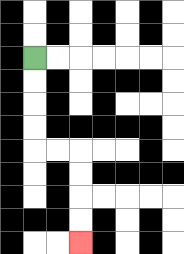{'start': '[1, 2]', 'end': '[3, 10]', 'path_directions': 'D,D,D,D,R,R,D,D,D,D', 'path_coordinates': '[[1, 2], [1, 3], [1, 4], [1, 5], [1, 6], [2, 6], [3, 6], [3, 7], [3, 8], [3, 9], [3, 10]]'}